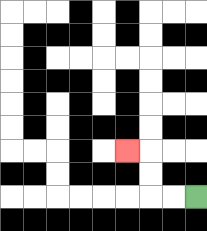{'start': '[8, 8]', 'end': '[5, 6]', 'path_directions': 'L,L,U,U,L', 'path_coordinates': '[[8, 8], [7, 8], [6, 8], [6, 7], [6, 6], [5, 6]]'}